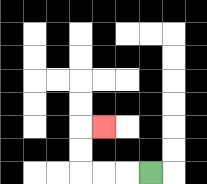{'start': '[6, 7]', 'end': '[4, 5]', 'path_directions': 'L,L,L,U,U,R', 'path_coordinates': '[[6, 7], [5, 7], [4, 7], [3, 7], [3, 6], [3, 5], [4, 5]]'}